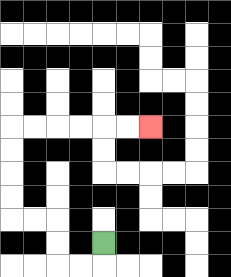{'start': '[4, 10]', 'end': '[6, 5]', 'path_directions': 'D,L,L,U,U,L,L,U,U,U,U,R,R,R,R,R,R', 'path_coordinates': '[[4, 10], [4, 11], [3, 11], [2, 11], [2, 10], [2, 9], [1, 9], [0, 9], [0, 8], [0, 7], [0, 6], [0, 5], [1, 5], [2, 5], [3, 5], [4, 5], [5, 5], [6, 5]]'}